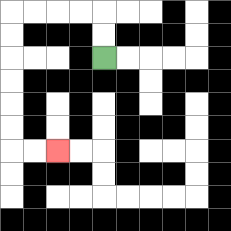{'start': '[4, 2]', 'end': '[2, 6]', 'path_directions': 'U,U,L,L,L,L,D,D,D,D,D,D,R,R', 'path_coordinates': '[[4, 2], [4, 1], [4, 0], [3, 0], [2, 0], [1, 0], [0, 0], [0, 1], [0, 2], [0, 3], [0, 4], [0, 5], [0, 6], [1, 6], [2, 6]]'}